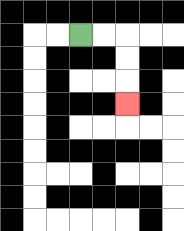{'start': '[3, 1]', 'end': '[5, 4]', 'path_directions': 'R,R,D,D,D', 'path_coordinates': '[[3, 1], [4, 1], [5, 1], [5, 2], [5, 3], [5, 4]]'}